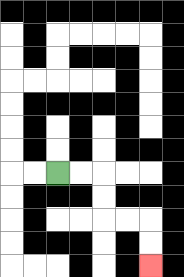{'start': '[2, 7]', 'end': '[6, 11]', 'path_directions': 'R,R,D,D,R,R,D,D', 'path_coordinates': '[[2, 7], [3, 7], [4, 7], [4, 8], [4, 9], [5, 9], [6, 9], [6, 10], [6, 11]]'}